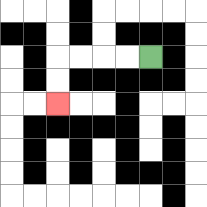{'start': '[6, 2]', 'end': '[2, 4]', 'path_directions': 'L,L,L,L,D,D', 'path_coordinates': '[[6, 2], [5, 2], [4, 2], [3, 2], [2, 2], [2, 3], [2, 4]]'}